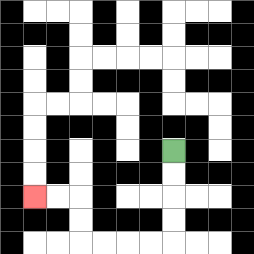{'start': '[7, 6]', 'end': '[1, 8]', 'path_directions': 'D,D,D,D,L,L,L,L,U,U,L,L', 'path_coordinates': '[[7, 6], [7, 7], [7, 8], [7, 9], [7, 10], [6, 10], [5, 10], [4, 10], [3, 10], [3, 9], [3, 8], [2, 8], [1, 8]]'}